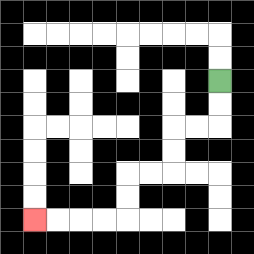{'start': '[9, 3]', 'end': '[1, 9]', 'path_directions': 'D,D,L,L,D,D,L,L,D,D,L,L,L,L', 'path_coordinates': '[[9, 3], [9, 4], [9, 5], [8, 5], [7, 5], [7, 6], [7, 7], [6, 7], [5, 7], [5, 8], [5, 9], [4, 9], [3, 9], [2, 9], [1, 9]]'}